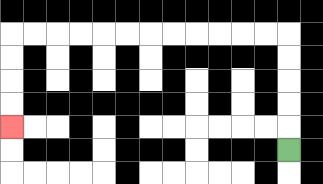{'start': '[12, 6]', 'end': '[0, 5]', 'path_directions': 'U,U,U,U,U,L,L,L,L,L,L,L,L,L,L,L,L,D,D,D,D', 'path_coordinates': '[[12, 6], [12, 5], [12, 4], [12, 3], [12, 2], [12, 1], [11, 1], [10, 1], [9, 1], [8, 1], [7, 1], [6, 1], [5, 1], [4, 1], [3, 1], [2, 1], [1, 1], [0, 1], [0, 2], [0, 3], [0, 4], [0, 5]]'}